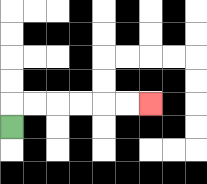{'start': '[0, 5]', 'end': '[6, 4]', 'path_directions': 'U,R,R,R,R,R,R', 'path_coordinates': '[[0, 5], [0, 4], [1, 4], [2, 4], [3, 4], [4, 4], [5, 4], [6, 4]]'}